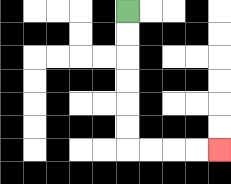{'start': '[5, 0]', 'end': '[9, 6]', 'path_directions': 'D,D,D,D,D,D,R,R,R,R', 'path_coordinates': '[[5, 0], [5, 1], [5, 2], [5, 3], [5, 4], [5, 5], [5, 6], [6, 6], [7, 6], [8, 6], [9, 6]]'}